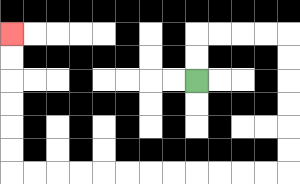{'start': '[8, 3]', 'end': '[0, 1]', 'path_directions': 'U,U,R,R,R,R,D,D,D,D,D,D,L,L,L,L,L,L,L,L,L,L,L,L,U,U,U,U,U,U', 'path_coordinates': '[[8, 3], [8, 2], [8, 1], [9, 1], [10, 1], [11, 1], [12, 1], [12, 2], [12, 3], [12, 4], [12, 5], [12, 6], [12, 7], [11, 7], [10, 7], [9, 7], [8, 7], [7, 7], [6, 7], [5, 7], [4, 7], [3, 7], [2, 7], [1, 7], [0, 7], [0, 6], [0, 5], [0, 4], [0, 3], [0, 2], [0, 1]]'}